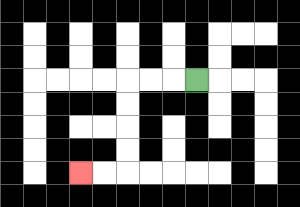{'start': '[8, 3]', 'end': '[3, 7]', 'path_directions': 'L,L,L,D,D,D,D,L,L', 'path_coordinates': '[[8, 3], [7, 3], [6, 3], [5, 3], [5, 4], [5, 5], [5, 6], [5, 7], [4, 7], [3, 7]]'}